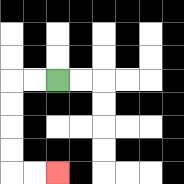{'start': '[2, 3]', 'end': '[2, 7]', 'path_directions': 'L,L,D,D,D,D,R,R', 'path_coordinates': '[[2, 3], [1, 3], [0, 3], [0, 4], [0, 5], [0, 6], [0, 7], [1, 7], [2, 7]]'}